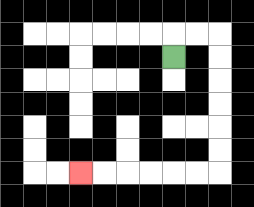{'start': '[7, 2]', 'end': '[3, 7]', 'path_directions': 'U,R,R,D,D,D,D,D,D,L,L,L,L,L,L', 'path_coordinates': '[[7, 2], [7, 1], [8, 1], [9, 1], [9, 2], [9, 3], [9, 4], [9, 5], [9, 6], [9, 7], [8, 7], [7, 7], [6, 7], [5, 7], [4, 7], [3, 7]]'}